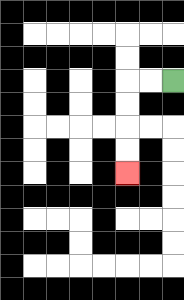{'start': '[7, 3]', 'end': '[5, 7]', 'path_directions': 'L,L,D,D,D,D', 'path_coordinates': '[[7, 3], [6, 3], [5, 3], [5, 4], [5, 5], [5, 6], [5, 7]]'}